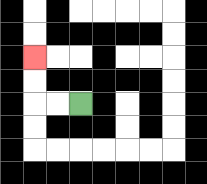{'start': '[3, 4]', 'end': '[1, 2]', 'path_directions': 'L,L,U,U', 'path_coordinates': '[[3, 4], [2, 4], [1, 4], [1, 3], [1, 2]]'}